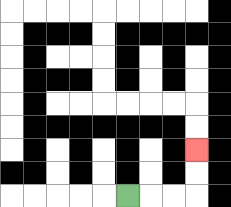{'start': '[5, 8]', 'end': '[8, 6]', 'path_directions': 'R,R,R,U,U', 'path_coordinates': '[[5, 8], [6, 8], [7, 8], [8, 8], [8, 7], [8, 6]]'}